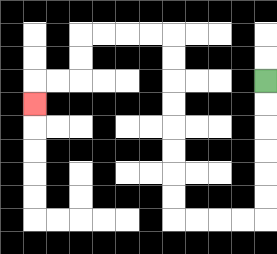{'start': '[11, 3]', 'end': '[1, 4]', 'path_directions': 'D,D,D,D,D,D,L,L,L,L,U,U,U,U,U,U,U,U,L,L,L,L,D,D,L,L,D', 'path_coordinates': '[[11, 3], [11, 4], [11, 5], [11, 6], [11, 7], [11, 8], [11, 9], [10, 9], [9, 9], [8, 9], [7, 9], [7, 8], [7, 7], [7, 6], [7, 5], [7, 4], [7, 3], [7, 2], [7, 1], [6, 1], [5, 1], [4, 1], [3, 1], [3, 2], [3, 3], [2, 3], [1, 3], [1, 4]]'}